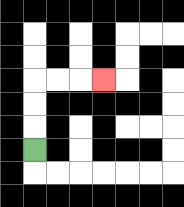{'start': '[1, 6]', 'end': '[4, 3]', 'path_directions': 'U,U,U,R,R,R', 'path_coordinates': '[[1, 6], [1, 5], [1, 4], [1, 3], [2, 3], [3, 3], [4, 3]]'}